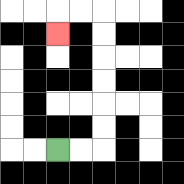{'start': '[2, 6]', 'end': '[2, 1]', 'path_directions': 'R,R,U,U,U,U,U,U,L,L,D', 'path_coordinates': '[[2, 6], [3, 6], [4, 6], [4, 5], [4, 4], [4, 3], [4, 2], [4, 1], [4, 0], [3, 0], [2, 0], [2, 1]]'}